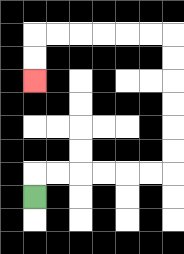{'start': '[1, 8]', 'end': '[1, 3]', 'path_directions': 'U,R,R,R,R,R,R,U,U,U,U,U,U,L,L,L,L,L,L,D,D', 'path_coordinates': '[[1, 8], [1, 7], [2, 7], [3, 7], [4, 7], [5, 7], [6, 7], [7, 7], [7, 6], [7, 5], [7, 4], [7, 3], [7, 2], [7, 1], [6, 1], [5, 1], [4, 1], [3, 1], [2, 1], [1, 1], [1, 2], [1, 3]]'}